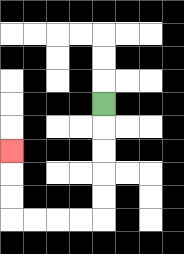{'start': '[4, 4]', 'end': '[0, 6]', 'path_directions': 'D,D,D,D,D,L,L,L,L,U,U,U', 'path_coordinates': '[[4, 4], [4, 5], [4, 6], [4, 7], [4, 8], [4, 9], [3, 9], [2, 9], [1, 9], [0, 9], [0, 8], [0, 7], [0, 6]]'}